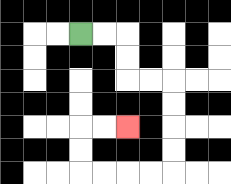{'start': '[3, 1]', 'end': '[5, 5]', 'path_directions': 'R,R,D,D,R,R,D,D,D,D,L,L,L,L,U,U,R,R', 'path_coordinates': '[[3, 1], [4, 1], [5, 1], [5, 2], [5, 3], [6, 3], [7, 3], [7, 4], [7, 5], [7, 6], [7, 7], [6, 7], [5, 7], [4, 7], [3, 7], [3, 6], [3, 5], [4, 5], [5, 5]]'}